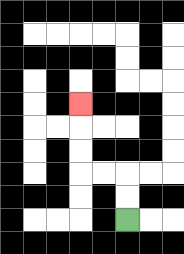{'start': '[5, 9]', 'end': '[3, 4]', 'path_directions': 'U,U,L,L,U,U,U', 'path_coordinates': '[[5, 9], [5, 8], [5, 7], [4, 7], [3, 7], [3, 6], [3, 5], [3, 4]]'}